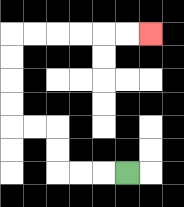{'start': '[5, 7]', 'end': '[6, 1]', 'path_directions': 'L,L,L,U,U,L,L,U,U,U,U,R,R,R,R,R,R', 'path_coordinates': '[[5, 7], [4, 7], [3, 7], [2, 7], [2, 6], [2, 5], [1, 5], [0, 5], [0, 4], [0, 3], [0, 2], [0, 1], [1, 1], [2, 1], [3, 1], [4, 1], [5, 1], [6, 1]]'}